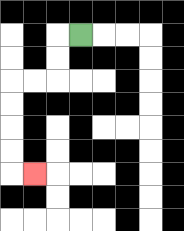{'start': '[3, 1]', 'end': '[1, 7]', 'path_directions': 'L,D,D,L,L,D,D,D,D,R', 'path_coordinates': '[[3, 1], [2, 1], [2, 2], [2, 3], [1, 3], [0, 3], [0, 4], [0, 5], [0, 6], [0, 7], [1, 7]]'}